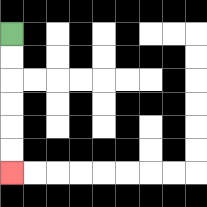{'start': '[0, 1]', 'end': '[0, 7]', 'path_directions': 'D,D,D,D,D,D', 'path_coordinates': '[[0, 1], [0, 2], [0, 3], [0, 4], [0, 5], [0, 6], [0, 7]]'}